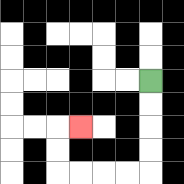{'start': '[6, 3]', 'end': '[3, 5]', 'path_directions': 'D,D,D,D,L,L,L,L,U,U,R', 'path_coordinates': '[[6, 3], [6, 4], [6, 5], [6, 6], [6, 7], [5, 7], [4, 7], [3, 7], [2, 7], [2, 6], [2, 5], [3, 5]]'}